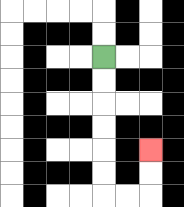{'start': '[4, 2]', 'end': '[6, 6]', 'path_directions': 'D,D,D,D,D,D,R,R,U,U', 'path_coordinates': '[[4, 2], [4, 3], [4, 4], [4, 5], [4, 6], [4, 7], [4, 8], [5, 8], [6, 8], [6, 7], [6, 6]]'}